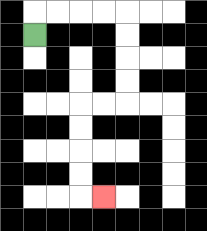{'start': '[1, 1]', 'end': '[4, 8]', 'path_directions': 'U,R,R,R,R,D,D,D,D,L,L,D,D,D,D,R', 'path_coordinates': '[[1, 1], [1, 0], [2, 0], [3, 0], [4, 0], [5, 0], [5, 1], [5, 2], [5, 3], [5, 4], [4, 4], [3, 4], [3, 5], [3, 6], [3, 7], [3, 8], [4, 8]]'}